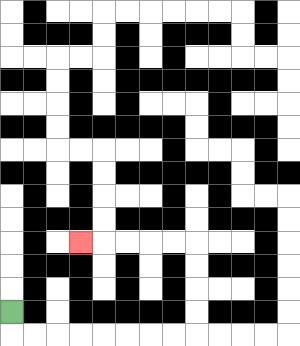{'start': '[0, 13]', 'end': '[3, 10]', 'path_directions': 'D,R,R,R,R,R,R,R,R,U,U,U,U,L,L,L,L,L', 'path_coordinates': '[[0, 13], [0, 14], [1, 14], [2, 14], [3, 14], [4, 14], [5, 14], [6, 14], [7, 14], [8, 14], [8, 13], [8, 12], [8, 11], [8, 10], [7, 10], [6, 10], [5, 10], [4, 10], [3, 10]]'}